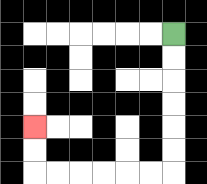{'start': '[7, 1]', 'end': '[1, 5]', 'path_directions': 'D,D,D,D,D,D,L,L,L,L,L,L,U,U', 'path_coordinates': '[[7, 1], [7, 2], [7, 3], [7, 4], [7, 5], [7, 6], [7, 7], [6, 7], [5, 7], [4, 7], [3, 7], [2, 7], [1, 7], [1, 6], [1, 5]]'}